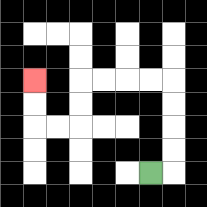{'start': '[6, 7]', 'end': '[1, 3]', 'path_directions': 'R,U,U,U,U,L,L,L,L,D,D,L,L,U,U', 'path_coordinates': '[[6, 7], [7, 7], [7, 6], [7, 5], [7, 4], [7, 3], [6, 3], [5, 3], [4, 3], [3, 3], [3, 4], [3, 5], [2, 5], [1, 5], [1, 4], [1, 3]]'}